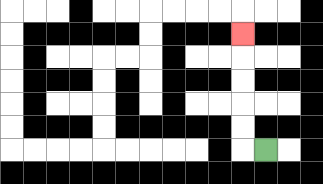{'start': '[11, 6]', 'end': '[10, 1]', 'path_directions': 'L,U,U,U,U,U', 'path_coordinates': '[[11, 6], [10, 6], [10, 5], [10, 4], [10, 3], [10, 2], [10, 1]]'}